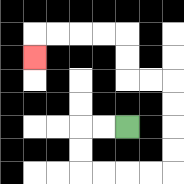{'start': '[5, 5]', 'end': '[1, 2]', 'path_directions': 'L,L,D,D,R,R,R,R,U,U,U,U,L,L,U,U,L,L,L,L,D', 'path_coordinates': '[[5, 5], [4, 5], [3, 5], [3, 6], [3, 7], [4, 7], [5, 7], [6, 7], [7, 7], [7, 6], [7, 5], [7, 4], [7, 3], [6, 3], [5, 3], [5, 2], [5, 1], [4, 1], [3, 1], [2, 1], [1, 1], [1, 2]]'}